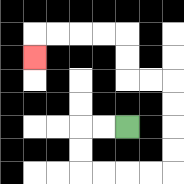{'start': '[5, 5]', 'end': '[1, 2]', 'path_directions': 'L,L,D,D,R,R,R,R,U,U,U,U,L,L,U,U,L,L,L,L,D', 'path_coordinates': '[[5, 5], [4, 5], [3, 5], [3, 6], [3, 7], [4, 7], [5, 7], [6, 7], [7, 7], [7, 6], [7, 5], [7, 4], [7, 3], [6, 3], [5, 3], [5, 2], [5, 1], [4, 1], [3, 1], [2, 1], [1, 1], [1, 2]]'}